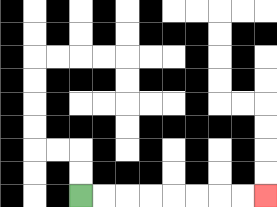{'start': '[3, 8]', 'end': '[11, 8]', 'path_directions': 'R,R,R,R,R,R,R,R', 'path_coordinates': '[[3, 8], [4, 8], [5, 8], [6, 8], [7, 8], [8, 8], [9, 8], [10, 8], [11, 8]]'}